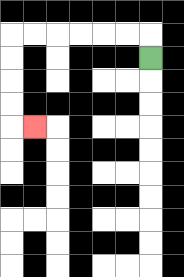{'start': '[6, 2]', 'end': '[1, 5]', 'path_directions': 'U,L,L,L,L,L,L,D,D,D,D,R', 'path_coordinates': '[[6, 2], [6, 1], [5, 1], [4, 1], [3, 1], [2, 1], [1, 1], [0, 1], [0, 2], [0, 3], [0, 4], [0, 5], [1, 5]]'}